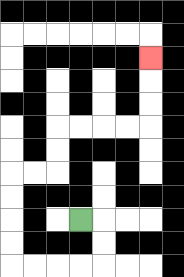{'start': '[3, 9]', 'end': '[6, 2]', 'path_directions': 'R,D,D,L,L,L,L,U,U,U,U,R,R,U,U,R,R,R,R,U,U,U', 'path_coordinates': '[[3, 9], [4, 9], [4, 10], [4, 11], [3, 11], [2, 11], [1, 11], [0, 11], [0, 10], [0, 9], [0, 8], [0, 7], [1, 7], [2, 7], [2, 6], [2, 5], [3, 5], [4, 5], [5, 5], [6, 5], [6, 4], [6, 3], [6, 2]]'}